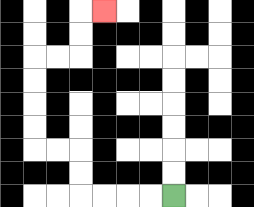{'start': '[7, 8]', 'end': '[4, 0]', 'path_directions': 'L,L,L,L,U,U,L,L,U,U,U,U,R,R,U,U,R', 'path_coordinates': '[[7, 8], [6, 8], [5, 8], [4, 8], [3, 8], [3, 7], [3, 6], [2, 6], [1, 6], [1, 5], [1, 4], [1, 3], [1, 2], [2, 2], [3, 2], [3, 1], [3, 0], [4, 0]]'}